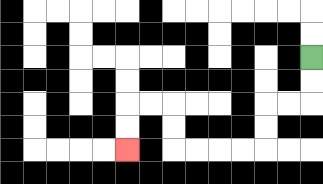{'start': '[13, 2]', 'end': '[5, 6]', 'path_directions': 'D,D,L,L,D,D,L,L,L,L,U,U,L,L,D,D', 'path_coordinates': '[[13, 2], [13, 3], [13, 4], [12, 4], [11, 4], [11, 5], [11, 6], [10, 6], [9, 6], [8, 6], [7, 6], [7, 5], [7, 4], [6, 4], [5, 4], [5, 5], [5, 6]]'}